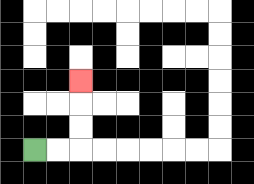{'start': '[1, 6]', 'end': '[3, 3]', 'path_directions': 'R,R,U,U,U', 'path_coordinates': '[[1, 6], [2, 6], [3, 6], [3, 5], [3, 4], [3, 3]]'}